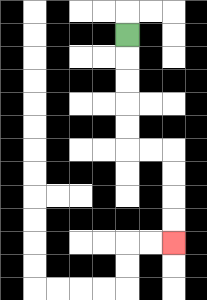{'start': '[5, 1]', 'end': '[7, 10]', 'path_directions': 'D,D,D,D,D,R,R,D,D,D,D', 'path_coordinates': '[[5, 1], [5, 2], [5, 3], [5, 4], [5, 5], [5, 6], [6, 6], [7, 6], [7, 7], [7, 8], [7, 9], [7, 10]]'}